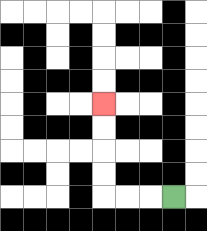{'start': '[7, 8]', 'end': '[4, 4]', 'path_directions': 'L,L,L,U,U,U,U', 'path_coordinates': '[[7, 8], [6, 8], [5, 8], [4, 8], [4, 7], [4, 6], [4, 5], [4, 4]]'}